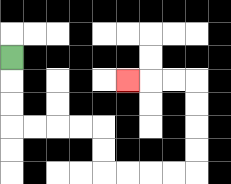{'start': '[0, 2]', 'end': '[5, 3]', 'path_directions': 'D,D,D,R,R,R,R,D,D,R,R,R,R,U,U,U,U,L,L,L', 'path_coordinates': '[[0, 2], [0, 3], [0, 4], [0, 5], [1, 5], [2, 5], [3, 5], [4, 5], [4, 6], [4, 7], [5, 7], [6, 7], [7, 7], [8, 7], [8, 6], [8, 5], [8, 4], [8, 3], [7, 3], [6, 3], [5, 3]]'}